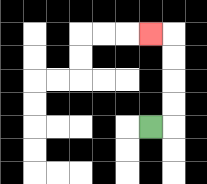{'start': '[6, 5]', 'end': '[6, 1]', 'path_directions': 'R,U,U,U,U,L', 'path_coordinates': '[[6, 5], [7, 5], [7, 4], [7, 3], [7, 2], [7, 1], [6, 1]]'}